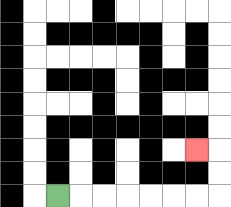{'start': '[2, 8]', 'end': '[8, 6]', 'path_directions': 'R,R,R,R,R,R,R,U,U,L', 'path_coordinates': '[[2, 8], [3, 8], [4, 8], [5, 8], [6, 8], [7, 8], [8, 8], [9, 8], [9, 7], [9, 6], [8, 6]]'}